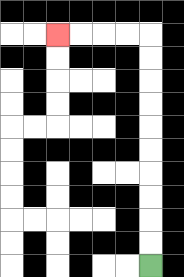{'start': '[6, 11]', 'end': '[2, 1]', 'path_directions': 'U,U,U,U,U,U,U,U,U,U,L,L,L,L', 'path_coordinates': '[[6, 11], [6, 10], [6, 9], [6, 8], [6, 7], [6, 6], [6, 5], [6, 4], [6, 3], [6, 2], [6, 1], [5, 1], [4, 1], [3, 1], [2, 1]]'}